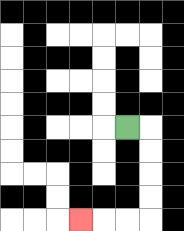{'start': '[5, 5]', 'end': '[3, 9]', 'path_directions': 'R,D,D,D,D,L,L,L', 'path_coordinates': '[[5, 5], [6, 5], [6, 6], [6, 7], [6, 8], [6, 9], [5, 9], [4, 9], [3, 9]]'}